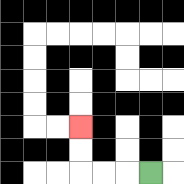{'start': '[6, 7]', 'end': '[3, 5]', 'path_directions': 'L,L,L,U,U', 'path_coordinates': '[[6, 7], [5, 7], [4, 7], [3, 7], [3, 6], [3, 5]]'}